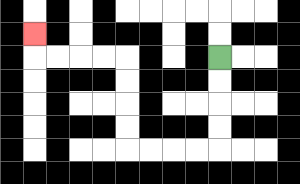{'start': '[9, 2]', 'end': '[1, 1]', 'path_directions': 'D,D,D,D,L,L,L,L,U,U,U,U,L,L,L,L,U', 'path_coordinates': '[[9, 2], [9, 3], [9, 4], [9, 5], [9, 6], [8, 6], [7, 6], [6, 6], [5, 6], [5, 5], [5, 4], [5, 3], [5, 2], [4, 2], [3, 2], [2, 2], [1, 2], [1, 1]]'}